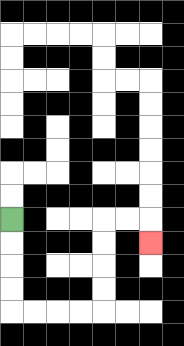{'start': '[0, 9]', 'end': '[6, 10]', 'path_directions': 'D,D,D,D,R,R,R,R,U,U,U,U,R,R,D', 'path_coordinates': '[[0, 9], [0, 10], [0, 11], [0, 12], [0, 13], [1, 13], [2, 13], [3, 13], [4, 13], [4, 12], [4, 11], [4, 10], [4, 9], [5, 9], [6, 9], [6, 10]]'}